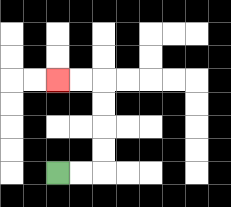{'start': '[2, 7]', 'end': '[2, 3]', 'path_directions': 'R,R,U,U,U,U,L,L', 'path_coordinates': '[[2, 7], [3, 7], [4, 7], [4, 6], [4, 5], [4, 4], [4, 3], [3, 3], [2, 3]]'}